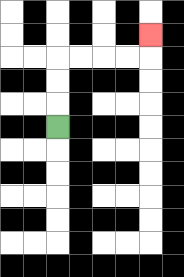{'start': '[2, 5]', 'end': '[6, 1]', 'path_directions': 'U,U,U,R,R,R,R,U', 'path_coordinates': '[[2, 5], [2, 4], [2, 3], [2, 2], [3, 2], [4, 2], [5, 2], [6, 2], [6, 1]]'}